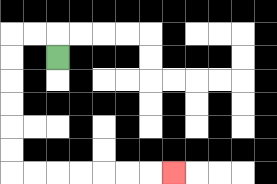{'start': '[2, 2]', 'end': '[7, 7]', 'path_directions': 'U,L,L,D,D,D,D,D,D,R,R,R,R,R,R,R', 'path_coordinates': '[[2, 2], [2, 1], [1, 1], [0, 1], [0, 2], [0, 3], [0, 4], [0, 5], [0, 6], [0, 7], [1, 7], [2, 7], [3, 7], [4, 7], [5, 7], [6, 7], [7, 7]]'}